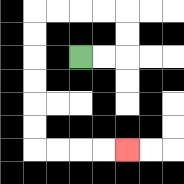{'start': '[3, 2]', 'end': '[5, 6]', 'path_directions': 'R,R,U,U,L,L,L,L,D,D,D,D,D,D,R,R,R,R', 'path_coordinates': '[[3, 2], [4, 2], [5, 2], [5, 1], [5, 0], [4, 0], [3, 0], [2, 0], [1, 0], [1, 1], [1, 2], [1, 3], [1, 4], [1, 5], [1, 6], [2, 6], [3, 6], [4, 6], [5, 6]]'}